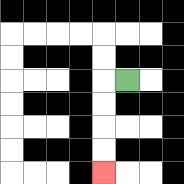{'start': '[5, 3]', 'end': '[4, 7]', 'path_directions': 'L,D,D,D,D', 'path_coordinates': '[[5, 3], [4, 3], [4, 4], [4, 5], [4, 6], [4, 7]]'}